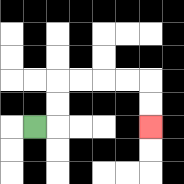{'start': '[1, 5]', 'end': '[6, 5]', 'path_directions': 'R,U,U,R,R,R,R,D,D', 'path_coordinates': '[[1, 5], [2, 5], [2, 4], [2, 3], [3, 3], [4, 3], [5, 3], [6, 3], [6, 4], [6, 5]]'}